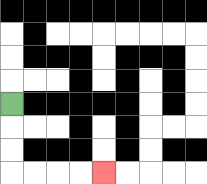{'start': '[0, 4]', 'end': '[4, 7]', 'path_directions': 'D,D,D,R,R,R,R', 'path_coordinates': '[[0, 4], [0, 5], [0, 6], [0, 7], [1, 7], [2, 7], [3, 7], [4, 7]]'}